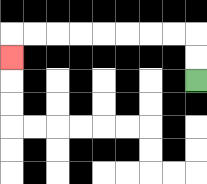{'start': '[8, 3]', 'end': '[0, 2]', 'path_directions': 'U,U,L,L,L,L,L,L,L,L,D', 'path_coordinates': '[[8, 3], [8, 2], [8, 1], [7, 1], [6, 1], [5, 1], [4, 1], [3, 1], [2, 1], [1, 1], [0, 1], [0, 2]]'}